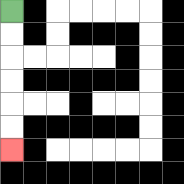{'start': '[0, 0]', 'end': '[0, 6]', 'path_directions': 'D,D,D,D,D,D', 'path_coordinates': '[[0, 0], [0, 1], [0, 2], [0, 3], [0, 4], [0, 5], [0, 6]]'}